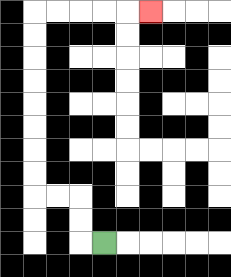{'start': '[4, 10]', 'end': '[6, 0]', 'path_directions': 'L,U,U,L,L,U,U,U,U,U,U,U,U,R,R,R,R,R', 'path_coordinates': '[[4, 10], [3, 10], [3, 9], [3, 8], [2, 8], [1, 8], [1, 7], [1, 6], [1, 5], [1, 4], [1, 3], [1, 2], [1, 1], [1, 0], [2, 0], [3, 0], [4, 0], [5, 0], [6, 0]]'}